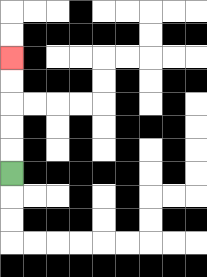{'start': '[0, 7]', 'end': '[0, 2]', 'path_directions': 'U,U,U,U,U', 'path_coordinates': '[[0, 7], [0, 6], [0, 5], [0, 4], [0, 3], [0, 2]]'}